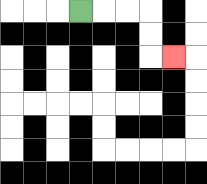{'start': '[3, 0]', 'end': '[7, 2]', 'path_directions': 'R,R,R,D,D,R', 'path_coordinates': '[[3, 0], [4, 0], [5, 0], [6, 0], [6, 1], [6, 2], [7, 2]]'}